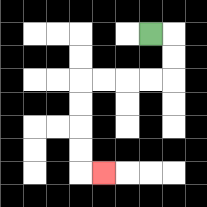{'start': '[6, 1]', 'end': '[4, 7]', 'path_directions': 'R,D,D,L,L,L,L,D,D,D,D,R', 'path_coordinates': '[[6, 1], [7, 1], [7, 2], [7, 3], [6, 3], [5, 3], [4, 3], [3, 3], [3, 4], [3, 5], [3, 6], [3, 7], [4, 7]]'}